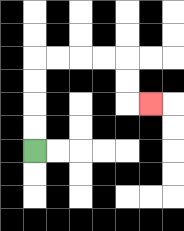{'start': '[1, 6]', 'end': '[6, 4]', 'path_directions': 'U,U,U,U,R,R,R,R,D,D,R', 'path_coordinates': '[[1, 6], [1, 5], [1, 4], [1, 3], [1, 2], [2, 2], [3, 2], [4, 2], [5, 2], [5, 3], [5, 4], [6, 4]]'}